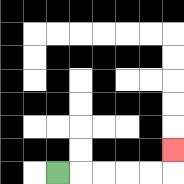{'start': '[2, 7]', 'end': '[7, 6]', 'path_directions': 'R,R,R,R,R,U', 'path_coordinates': '[[2, 7], [3, 7], [4, 7], [5, 7], [6, 7], [7, 7], [7, 6]]'}